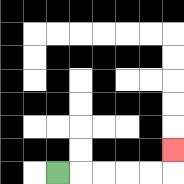{'start': '[2, 7]', 'end': '[7, 6]', 'path_directions': 'R,R,R,R,R,U', 'path_coordinates': '[[2, 7], [3, 7], [4, 7], [5, 7], [6, 7], [7, 7], [7, 6]]'}